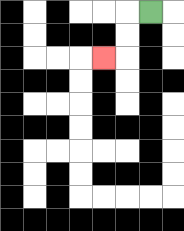{'start': '[6, 0]', 'end': '[4, 2]', 'path_directions': 'L,D,D,L', 'path_coordinates': '[[6, 0], [5, 0], [5, 1], [5, 2], [4, 2]]'}